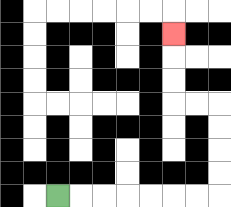{'start': '[2, 8]', 'end': '[7, 1]', 'path_directions': 'R,R,R,R,R,R,R,U,U,U,U,L,L,U,U,U', 'path_coordinates': '[[2, 8], [3, 8], [4, 8], [5, 8], [6, 8], [7, 8], [8, 8], [9, 8], [9, 7], [9, 6], [9, 5], [9, 4], [8, 4], [7, 4], [7, 3], [7, 2], [7, 1]]'}